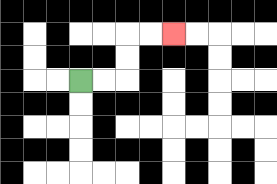{'start': '[3, 3]', 'end': '[7, 1]', 'path_directions': 'R,R,U,U,R,R', 'path_coordinates': '[[3, 3], [4, 3], [5, 3], [5, 2], [5, 1], [6, 1], [7, 1]]'}